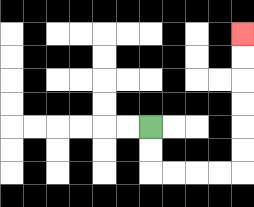{'start': '[6, 5]', 'end': '[10, 1]', 'path_directions': 'D,D,R,R,R,R,U,U,U,U,U,U', 'path_coordinates': '[[6, 5], [6, 6], [6, 7], [7, 7], [8, 7], [9, 7], [10, 7], [10, 6], [10, 5], [10, 4], [10, 3], [10, 2], [10, 1]]'}